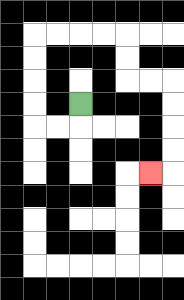{'start': '[3, 4]', 'end': '[6, 7]', 'path_directions': 'D,L,L,U,U,U,U,R,R,R,R,D,D,R,R,D,D,D,D,L', 'path_coordinates': '[[3, 4], [3, 5], [2, 5], [1, 5], [1, 4], [1, 3], [1, 2], [1, 1], [2, 1], [3, 1], [4, 1], [5, 1], [5, 2], [5, 3], [6, 3], [7, 3], [7, 4], [7, 5], [7, 6], [7, 7], [6, 7]]'}